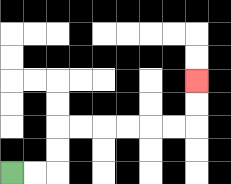{'start': '[0, 7]', 'end': '[8, 3]', 'path_directions': 'R,R,U,U,R,R,R,R,R,R,U,U', 'path_coordinates': '[[0, 7], [1, 7], [2, 7], [2, 6], [2, 5], [3, 5], [4, 5], [5, 5], [6, 5], [7, 5], [8, 5], [8, 4], [8, 3]]'}